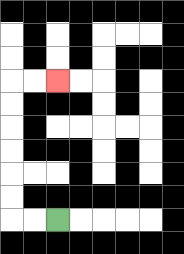{'start': '[2, 9]', 'end': '[2, 3]', 'path_directions': 'L,L,U,U,U,U,U,U,R,R', 'path_coordinates': '[[2, 9], [1, 9], [0, 9], [0, 8], [0, 7], [0, 6], [0, 5], [0, 4], [0, 3], [1, 3], [2, 3]]'}